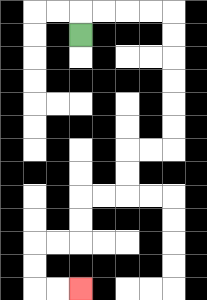{'start': '[3, 1]', 'end': '[3, 12]', 'path_directions': 'U,R,R,R,R,D,D,D,D,D,D,L,L,D,D,L,L,D,D,L,L,D,D,R,R', 'path_coordinates': '[[3, 1], [3, 0], [4, 0], [5, 0], [6, 0], [7, 0], [7, 1], [7, 2], [7, 3], [7, 4], [7, 5], [7, 6], [6, 6], [5, 6], [5, 7], [5, 8], [4, 8], [3, 8], [3, 9], [3, 10], [2, 10], [1, 10], [1, 11], [1, 12], [2, 12], [3, 12]]'}